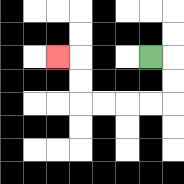{'start': '[6, 2]', 'end': '[2, 2]', 'path_directions': 'R,D,D,L,L,L,L,U,U,L', 'path_coordinates': '[[6, 2], [7, 2], [7, 3], [7, 4], [6, 4], [5, 4], [4, 4], [3, 4], [3, 3], [3, 2], [2, 2]]'}